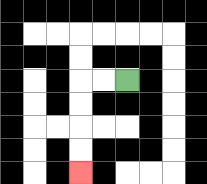{'start': '[5, 3]', 'end': '[3, 7]', 'path_directions': 'L,L,D,D,D,D', 'path_coordinates': '[[5, 3], [4, 3], [3, 3], [3, 4], [3, 5], [3, 6], [3, 7]]'}